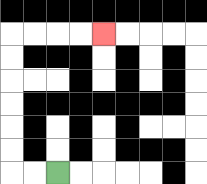{'start': '[2, 7]', 'end': '[4, 1]', 'path_directions': 'L,L,U,U,U,U,U,U,R,R,R,R', 'path_coordinates': '[[2, 7], [1, 7], [0, 7], [0, 6], [0, 5], [0, 4], [0, 3], [0, 2], [0, 1], [1, 1], [2, 1], [3, 1], [4, 1]]'}